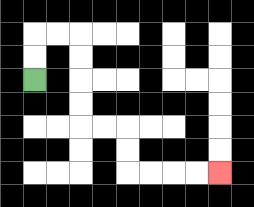{'start': '[1, 3]', 'end': '[9, 7]', 'path_directions': 'U,U,R,R,D,D,D,D,R,R,D,D,R,R,R,R', 'path_coordinates': '[[1, 3], [1, 2], [1, 1], [2, 1], [3, 1], [3, 2], [3, 3], [3, 4], [3, 5], [4, 5], [5, 5], [5, 6], [5, 7], [6, 7], [7, 7], [8, 7], [9, 7]]'}